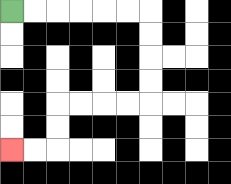{'start': '[0, 0]', 'end': '[0, 6]', 'path_directions': 'R,R,R,R,R,R,D,D,D,D,L,L,L,L,D,D,L,L', 'path_coordinates': '[[0, 0], [1, 0], [2, 0], [3, 0], [4, 0], [5, 0], [6, 0], [6, 1], [6, 2], [6, 3], [6, 4], [5, 4], [4, 4], [3, 4], [2, 4], [2, 5], [2, 6], [1, 6], [0, 6]]'}